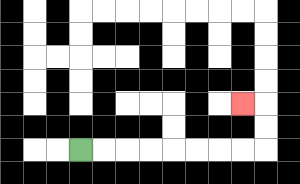{'start': '[3, 6]', 'end': '[10, 4]', 'path_directions': 'R,R,R,R,R,R,R,R,U,U,L', 'path_coordinates': '[[3, 6], [4, 6], [5, 6], [6, 6], [7, 6], [8, 6], [9, 6], [10, 6], [11, 6], [11, 5], [11, 4], [10, 4]]'}